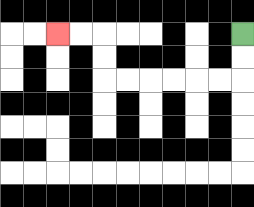{'start': '[10, 1]', 'end': '[2, 1]', 'path_directions': 'D,D,L,L,L,L,L,L,U,U,L,L', 'path_coordinates': '[[10, 1], [10, 2], [10, 3], [9, 3], [8, 3], [7, 3], [6, 3], [5, 3], [4, 3], [4, 2], [4, 1], [3, 1], [2, 1]]'}